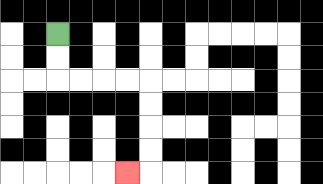{'start': '[2, 1]', 'end': '[5, 7]', 'path_directions': 'D,D,R,R,R,R,D,D,D,D,L', 'path_coordinates': '[[2, 1], [2, 2], [2, 3], [3, 3], [4, 3], [5, 3], [6, 3], [6, 4], [6, 5], [6, 6], [6, 7], [5, 7]]'}